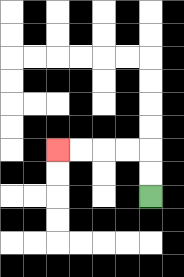{'start': '[6, 8]', 'end': '[2, 6]', 'path_directions': 'U,U,L,L,L,L', 'path_coordinates': '[[6, 8], [6, 7], [6, 6], [5, 6], [4, 6], [3, 6], [2, 6]]'}